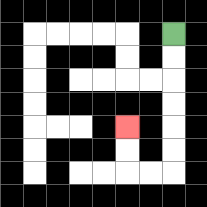{'start': '[7, 1]', 'end': '[5, 5]', 'path_directions': 'D,D,D,D,D,D,L,L,U,U', 'path_coordinates': '[[7, 1], [7, 2], [7, 3], [7, 4], [7, 5], [7, 6], [7, 7], [6, 7], [5, 7], [5, 6], [5, 5]]'}